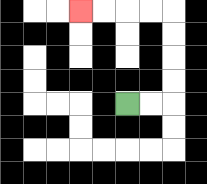{'start': '[5, 4]', 'end': '[3, 0]', 'path_directions': 'R,R,U,U,U,U,L,L,L,L', 'path_coordinates': '[[5, 4], [6, 4], [7, 4], [7, 3], [7, 2], [7, 1], [7, 0], [6, 0], [5, 0], [4, 0], [3, 0]]'}